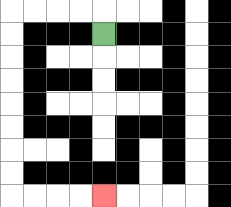{'start': '[4, 1]', 'end': '[4, 8]', 'path_directions': 'U,L,L,L,L,D,D,D,D,D,D,D,D,R,R,R,R', 'path_coordinates': '[[4, 1], [4, 0], [3, 0], [2, 0], [1, 0], [0, 0], [0, 1], [0, 2], [0, 3], [0, 4], [0, 5], [0, 6], [0, 7], [0, 8], [1, 8], [2, 8], [3, 8], [4, 8]]'}